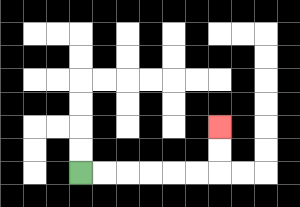{'start': '[3, 7]', 'end': '[9, 5]', 'path_directions': 'R,R,R,R,R,R,U,U', 'path_coordinates': '[[3, 7], [4, 7], [5, 7], [6, 7], [7, 7], [8, 7], [9, 7], [9, 6], [9, 5]]'}